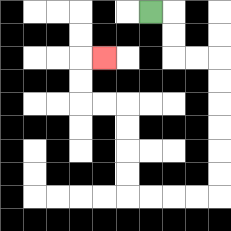{'start': '[6, 0]', 'end': '[4, 2]', 'path_directions': 'R,D,D,R,R,D,D,D,D,D,D,L,L,L,L,U,U,U,U,L,L,U,U,R', 'path_coordinates': '[[6, 0], [7, 0], [7, 1], [7, 2], [8, 2], [9, 2], [9, 3], [9, 4], [9, 5], [9, 6], [9, 7], [9, 8], [8, 8], [7, 8], [6, 8], [5, 8], [5, 7], [5, 6], [5, 5], [5, 4], [4, 4], [3, 4], [3, 3], [3, 2], [4, 2]]'}